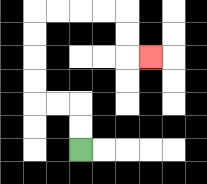{'start': '[3, 6]', 'end': '[6, 2]', 'path_directions': 'U,U,L,L,U,U,U,U,R,R,R,R,D,D,R', 'path_coordinates': '[[3, 6], [3, 5], [3, 4], [2, 4], [1, 4], [1, 3], [1, 2], [1, 1], [1, 0], [2, 0], [3, 0], [4, 0], [5, 0], [5, 1], [5, 2], [6, 2]]'}